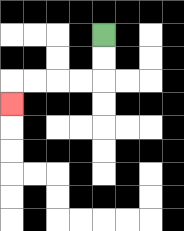{'start': '[4, 1]', 'end': '[0, 4]', 'path_directions': 'D,D,L,L,L,L,D', 'path_coordinates': '[[4, 1], [4, 2], [4, 3], [3, 3], [2, 3], [1, 3], [0, 3], [0, 4]]'}